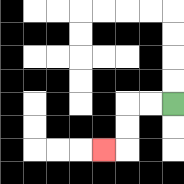{'start': '[7, 4]', 'end': '[4, 6]', 'path_directions': 'L,L,D,D,L', 'path_coordinates': '[[7, 4], [6, 4], [5, 4], [5, 5], [5, 6], [4, 6]]'}